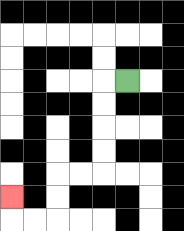{'start': '[5, 3]', 'end': '[0, 8]', 'path_directions': 'L,D,D,D,D,L,L,D,D,L,L,U', 'path_coordinates': '[[5, 3], [4, 3], [4, 4], [4, 5], [4, 6], [4, 7], [3, 7], [2, 7], [2, 8], [2, 9], [1, 9], [0, 9], [0, 8]]'}